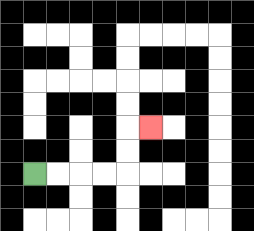{'start': '[1, 7]', 'end': '[6, 5]', 'path_directions': 'R,R,R,R,U,U,R', 'path_coordinates': '[[1, 7], [2, 7], [3, 7], [4, 7], [5, 7], [5, 6], [5, 5], [6, 5]]'}